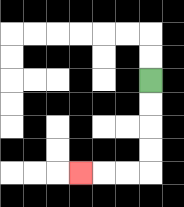{'start': '[6, 3]', 'end': '[3, 7]', 'path_directions': 'D,D,D,D,L,L,L', 'path_coordinates': '[[6, 3], [6, 4], [6, 5], [6, 6], [6, 7], [5, 7], [4, 7], [3, 7]]'}